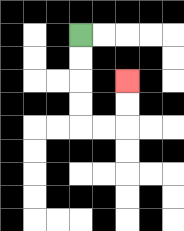{'start': '[3, 1]', 'end': '[5, 3]', 'path_directions': 'D,D,D,D,R,R,U,U', 'path_coordinates': '[[3, 1], [3, 2], [3, 3], [3, 4], [3, 5], [4, 5], [5, 5], [5, 4], [5, 3]]'}